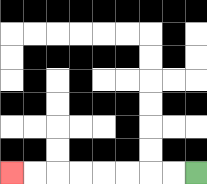{'start': '[8, 7]', 'end': '[0, 7]', 'path_directions': 'L,L,L,L,L,L,L,L', 'path_coordinates': '[[8, 7], [7, 7], [6, 7], [5, 7], [4, 7], [3, 7], [2, 7], [1, 7], [0, 7]]'}